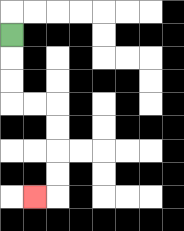{'start': '[0, 1]', 'end': '[1, 8]', 'path_directions': 'D,D,D,R,R,D,D,D,D,L', 'path_coordinates': '[[0, 1], [0, 2], [0, 3], [0, 4], [1, 4], [2, 4], [2, 5], [2, 6], [2, 7], [2, 8], [1, 8]]'}